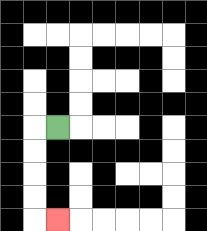{'start': '[2, 5]', 'end': '[2, 9]', 'path_directions': 'L,D,D,D,D,R', 'path_coordinates': '[[2, 5], [1, 5], [1, 6], [1, 7], [1, 8], [1, 9], [2, 9]]'}